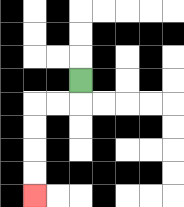{'start': '[3, 3]', 'end': '[1, 8]', 'path_directions': 'D,L,L,D,D,D,D', 'path_coordinates': '[[3, 3], [3, 4], [2, 4], [1, 4], [1, 5], [1, 6], [1, 7], [1, 8]]'}